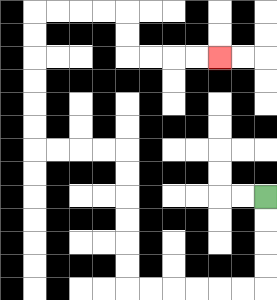{'start': '[11, 8]', 'end': '[9, 2]', 'path_directions': 'D,D,D,D,L,L,L,L,L,L,U,U,U,U,U,U,L,L,L,L,U,U,U,U,U,U,R,R,R,R,D,D,R,R,R,R', 'path_coordinates': '[[11, 8], [11, 9], [11, 10], [11, 11], [11, 12], [10, 12], [9, 12], [8, 12], [7, 12], [6, 12], [5, 12], [5, 11], [5, 10], [5, 9], [5, 8], [5, 7], [5, 6], [4, 6], [3, 6], [2, 6], [1, 6], [1, 5], [1, 4], [1, 3], [1, 2], [1, 1], [1, 0], [2, 0], [3, 0], [4, 0], [5, 0], [5, 1], [5, 2], [6, 2], [7, 2], [8, 2], [9, 2]]'}